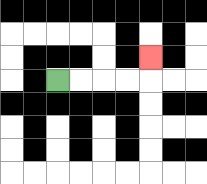{'start': '[2, 3]', 'end': '[6, 2]', 'path_directions': 'R,R,R,R,U', 'path_coordinates': '[[2, 3], [3, 3], [4, 3], [5, 3], [6, 3], [6, 2]]'}